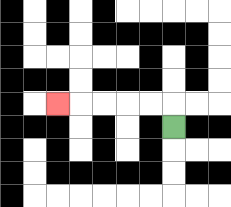{'start': '[7, 5]', 'end': '[2, 4]', 'path_directions': 'U,L,L,L,L,L', 'path_coordinates': '[[7, 5], [7, 4], [6, 4], [5, 4], [4, 4], [3, 4], [2, 4]]'}